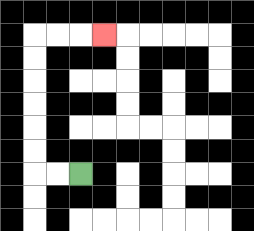{'start': '[3, 7]', 'end': '[4, 1]', 'path_directions': 'L,L,U,U,U,U,U,U,R,R,R', 'path_coordinates': '[[3, 7], [2, 7], [1, 7], [1, 6], [1, 5], [1, 4], [1, 3], [1, 2], [1, 1], [2, 1], [3, 1], [4, 1]]'}